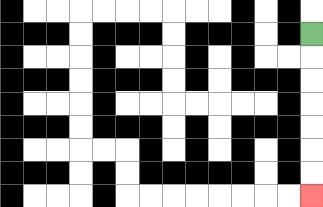{'start': '[13, 1]', 'end': '[13, 8]', 'path_directions': 'D,D,D,D,D,D,D', 'path_coordinates': '[[13, 1], [13, 2], [13, 3], [13, 4], [13, 5], [13, 6], [13, 7], [13, 8]]'}